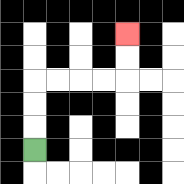{'start': '[1, 6]', 'end': '[5, 1]', 'path_directions': 'U,U,U,R,R,R,R,U,U', 'path_coordinates': '[[1, 6], [1, 5], [1, 4], [1, 3], [2, 3], [3, 3], [4, 3], [5, 3], [5, 2], [5, 1]]'}